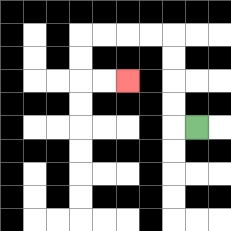{'start': '[8, 5]', 'end': '[5, 3]', 'path_directions': 'L,U,U,U,U,L,L,L,L,D,D,R,R', 'path_coordinates': '[[8, 5], [7, 5], [7, 4], [7, 3], [7, 2], [7, 1], [6, 1], [5, 1], [4, 1], [3, 1], [3, 2], [3, 3], [4, 3], [5, 3]]'}